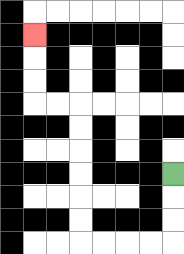{'start': '[7, 7]', 'end': '[1, 1]', 'path_directions': 'D,D,D,L,L,L,L,U,U,U,U,U,U,L,L,U,U,U', 'path_coordinates': '[[7, 7], [7, 8], [7, 9], [7, 10], [6, 10], [5, 10], [4, 10], [3, 10], [3, 9], [3, 8], [3, 7], [3, 6], [3, 5], [3, 4], [2, 4], [1, 4], [1, 3], [1, 2], [1, 1]]'}